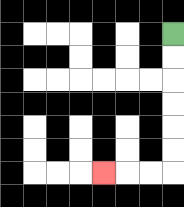{'start': '[7, 1]', 'end': '[4, 7]', 'path_directions': 'D,D,D,D,D,D,L,L,L', 'path_coordinates': '[[7, 1], [7, 2], [7, 3], [7, 4], [7, 5], [7, 6], [7, 7], [6, 7], [5, 7], [4, 7]]'}